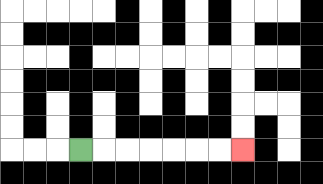{'start': '[3, 6]', 'end': '[10, 6]', 'path_directions': 'R,R,R,R,R,R,R', 'path_coordinates': '[[3, 6], [4, 6], [5, 6], [6, 6], [7, 6], [8, 6], [9, 6], [10, 6]]'}